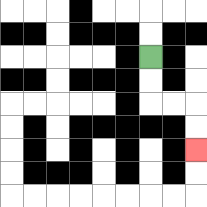{'start': '[6, 2]', 'end': '[8, 6]', 'path_directions': 'D,D,R,R,D,D', 'path_coordinates': '[[6, 2], [6, 3], [6, 4], [7, 4], [8, 4], [8, 5], [8, 6]]'}